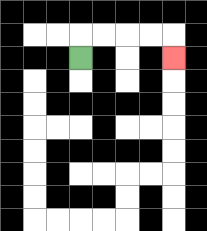{'start': '[3, 2]', 'end': '[7, 2]', 'path_directions': 'U,R,R,R,R,D', 'path_coordinates': '[[3, 2], [3, 1], [4, 1], [5, 1], [6, 1], [7, 1], [7, 2]]'}